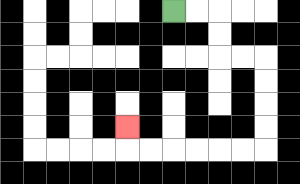{'start': '[7, 0]', 'end': '[5, 5]', 'path_directions': 'R,R,D,D,R,R,D,D,D,D,L,L,L,L,L,L,U', 'path_coordinates': '[[7, 0], [8, 0], [9, 0], [9, 1], [9, 2], [10, 2], [11, 2], [11, 3], [11, 4], [11, 5], [11, 6], [10, 6], [9, 6], [8, 6], [7, 6], [6, 6], [5, 6], [5, 5]]'}